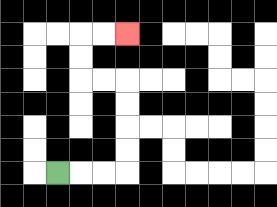{'start': '[2, 7]', 'end': '[5, 1]', 'path_directions': 'R,R,R,U,U,U,U,L,L,U,U,R,R', 'path_coordinates': '[[2, 7], [3, 7], [4, 7], [5, 7], [5, 6], [5, 5], [5, 4], [5, 3], [4, 3], [3, 3], [3, 2], [3, 1], [4, 1], [5, 1]]'}